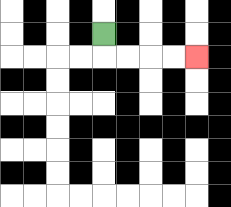{'start': '[4, 1]', 'end': '[8, 2]', 'path_directions': 'D,R,R,R,R', 'path_coordinates': '[[4, 1], [4, 2], [5, 2], [6, 2], [7, 2], [8, 2]]'}